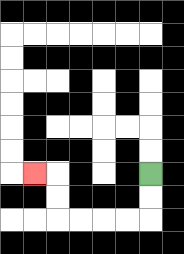{'start': '[6, 7]', 'end': '[1, 7]', 'path_directions': 'D,D,L,L,L,L,U,U,L', 'path_coordinates': '[[6, 7], [6, 8], [6, 9], [5, 9], [4, 9], [3, 9], [2, 9], [2, 8], [2, 7], [1, 7]]'}